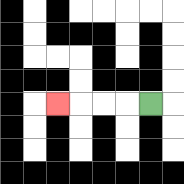{'start': '[6, 4]', 'end': '[2, 4]', 'path_directions': 'L,L,L,L', 'path_coordinates': '[[6, 4], [5, 4], [4, 4], [3, 4], [2, 4]]'}